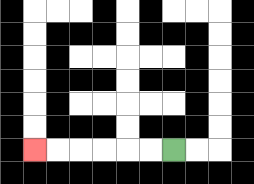{'start': '[7, 6]', 'end': '[1, 6]', 'path_directions': 'L,L,L,L,L,L', 'path_coordinates': '[[7, 6], [6, 6], [5, 6], [4, 6], [3, 6], [2, 6], [1, 6]]'}